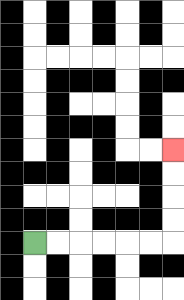{'start': '[1, 10]', 'end': '[7, 6]', 'path_directions': 'R,R,R,R,R,R,U,U,U,U', 'path_coordinates': '[[1, 10], [2, 10], [3, 10], [4, 10], [5, 10], [6, 10], [7, 10], [7, 9], [7, 8], [7, 7], [7, 6]]'}